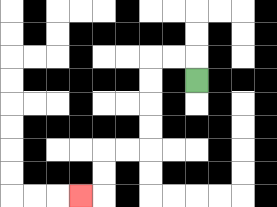{'start': '[8, 3]', 'end': '[3, 8]', 'path_directions': 'U,L,L,D,D,D,D,L,L,D,D,L', 'path_coordinates': '[[8, 3], [8, 2], [7, 2], [6, 2], [6, 3], [6, 4], [6, 5], [6, 6], [5, 6], [4, 6], [4, 7], [4, 8], [3, 8]]'}